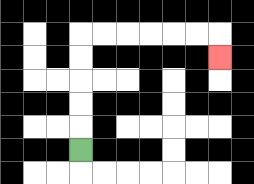{'start': '[3, 6]', 'end': '[9, 2]', 'path_directions': 'U,U,U,U,U,R,R,R,R,R,R,D', 'path_coordinates': '[[3, 6], [3, 5], [3, 4], [3, 3], [3, 2], [3, 1], [4, 1], [5, 1], [6, 1], [7, 1], [8, 1], [9, 1], [9, 2]]'}